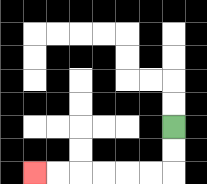{'start': '[7, 5]', 'end': '[1, 7]', 'path_directions': 'D,D,L,L,L,L,L,L', 'path_coordinates': '[[7, 5], [7, 6], [7, 7], [6, 7], [5, 7], [4, 7], [3, 7], [2, 7], [1, 7]]'}